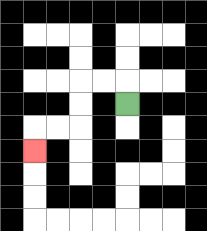{'start': '[5, 4]', 'end': '[1, 6]', 'path_directions': 'U,L,L,D,D,L,L,D', 'path_coordinates': '[[5, 4], [5, 3], [4, 3], [3, 3], [3, 4], [3, 5], [2, 5], [1, 5], [1, 6]]'}